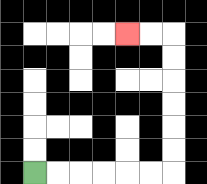{'start': '[1, 7]', 'end': '[5, 1]', 'path_directions': 'R,R,R,R,R,R,U,U,U,U,U,U,L,L', 'path_coordinates': '[[1, 7], [2, 7], [3, 7], [4, 7], [5, 7], [6, 7], [7, 7], [7, 6], [7, 5], [7, 4], [7, 3], [7, 2], [7, 1], [6, 1], [5, 1]]'}